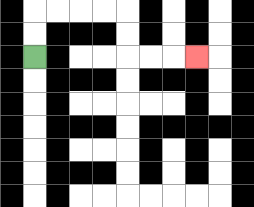{'start': '[1, 2]', 'end': '[8, 2]', 'path_directions': 'U,U,R,R,R,R,D,D,R,R,R', 'path_coordinates': '[[1, 2], [1, 1], [1, 0], [2, 0], [3, 0], [4, 0], [5, 0], [5, 1], [5, 2], [6, 2], [7, 2], [8, 2]]'}